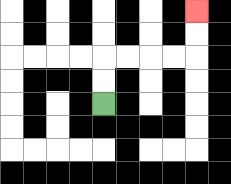{'start': '[4, 4]', 'end': '[8, 0]', 'path_directions': 'U,U,R,R,R,R,U,U', 'path_coordinates': '[[4, 4], [4, 3], [4, 2], [5, 2], [6, 2], [7, 2], [8, 2], [8, 1], [8, 0]]'}